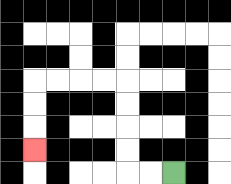{'start': '[7, 7]', 'end': '[1, 6]', 'path_directions': 'L,L,U,U,U,U,L,L,L,L,D,D,D', 'path_coordinates': '[[7, 7], [6, 7], [5, 7], [5, 6], [5, 5], [5, 4], [5, 3], [4, 3], [3, 3], [2, 3], [1, 3], [1, 4], [1, 5], [1, 6]]'}